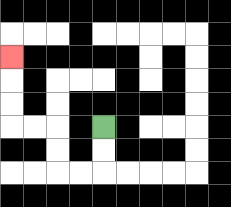{'start': '[4, 5]', 'end': '[0, 2]', 'path_directions': 'D,D,L,L,U,U,L,L,U,U,U', 'path_coordinates': '[[4, 5], [4, 6], [4, 7], [3, 7], [2, 7], [2, 6], [2, 5], [1, 5], [0, 5], [0, 4], [0, 3], [0, 2]]'}